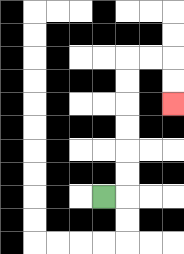{'start': '[4, 8]', 'end': '[7, 4]', 'path_directions': 'R,U,U,U,U,U,U,R,R,D,D', 'path_coordinates': '[[4, 8], [5, 8], [5, 7], [5, 6], [5, 5], [5, 4], [5, 3], [5, 2], [6, 2], [7, 2], [7, 3], [7, 4]]'}